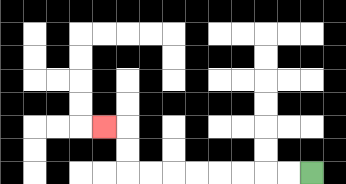{'start': '[13, 7]', 'end': '[4, 5]', 'path_directions': 'L,L,L,L,L,L,L,L,U,U,L', 'path_coordinates': '[[13, 7], [12, 7], [11, 7], [10, 7], [9, 7], [8, 7], [7, 7], [6, 7], [5, 7], [5, 6], [5, 5], [4, 5]]'}